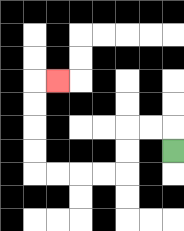{'start': '[7, 6]', 'end': '[2, 3]', 'path_directions': 'U,L,L,D,D,L,L,L,L,U,U,U,U,R', 'path_coordinates': '[[7, 6], [7, 5], [6, 5], [5, 5], [5, 6], [5, 7], [4, 7], [3, 7], [2, 7], [1, 7], [1, 6], [1, 5], [1, 4], [1, 3], [2, 3]]'}